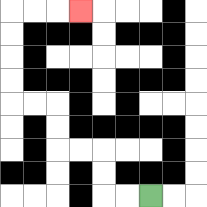{'start': '[6, 8]', 'end': '[3, 0]', 'path_directions': 'L,L,U,U,L,L,U,U,L,L,U,U,U,U,R,R,R', 'path_coordinates': '[[6, 8], [5, 8], [4, 8], [4, 7], [4, 6], [3, 6], [2, 6], [2, 5], [2, 4], [1, 4], [0, 4], [0, 3], [0, 2], [0, 1], [0, 0], [1, 0], [2, 0], [3, 0]]'}